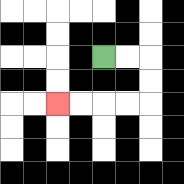{'start': '[4, 2]', 'end': '[2, 4]', 'path_directions': 'R,R,D,D,L,L,L,L', 'path_coordinates': '[[4, 2], [5, 2], [6, 2], [6, 3], [6, 4], [5, 4], [4, 4], [3, 4], [2, 4]]'}